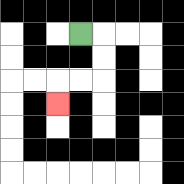{'start': '[3, 1]', 'end': '[2, 4]', 'path_directions': 'R,D,D,L,L,D', 'path_coordinates': '[[3, 1], [4, 1], [4, 2], [4, 3], [3, 3], [2, 3], [2, 4]]'}